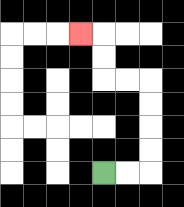{'start': '[4, 7]', 'end': '[3, 1]', 'path_directions': 'R,R,U,U,U,U,L,L,U,U,L', 'path_coordinates': '[[4, 7], [5, 7], [6, 7], [6, 6], [6, 5], [6, 4], [6, 3], [5, 3], [4, 3], [4, 2], [4, 1], [3, 1]]'}